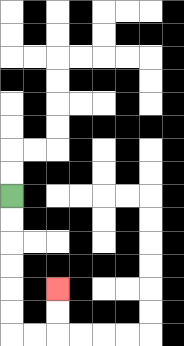{'start': '[0, 8]', 'end': '[2, 12]', 'path_directions': 'D,D,D,D,D,D,R,R,U,U', 'path_coordinates': '[[0, 8], [0, 9], [0, 10], [0, 11], [0, 12], [0, 13], [0, 14], [1, 14], [2, 14], [2, 13], [2, 12]]'}